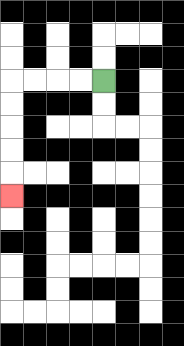{'start': '[4, 3]', 'end': '[0, 8]', 'path_directions': 'L,L,L,L,D,D,D,D,D', 'path_coordinates': '[[4, 3], [3, 3], [2, 3], [1, 3], [0, 3], [0, 4], [0, 5], [0, 6], [0, 7], [0, 8]]'}